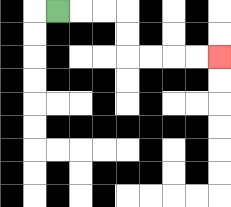{'start': '[2, 0]', 'end': '[9, 2]', 'path_directions': 'R,R,R,D,D,R,R,R,R', 'path_coordinates': '[[2, 0], [3, 0], [4, 0], [5, 0], [5, 1], [5, 2], [6, 2], [7, 2], [8, 2], [9, 2]]'}